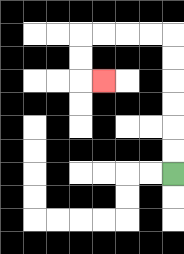{'start': '[7, 7]', 'end': '[4, 3]', 'path_directions': 'U,U,U,U,U,U,L,L,L,L,D,D,R', 'path_coordinates': '[[7, 7], [7, 6], [7, 5], [7, 4], [7, 3], [7, 2], [7, 1], [6, 1], [5, 1], [4, 1], [3, 1], [3, 2], [3, 3], [4, 3]]'}